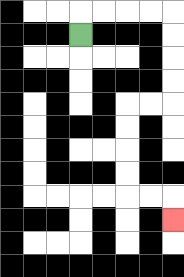{'start': '[3, 1]', 'end': '[7, 9]', 'path_directions': 'U,R,R,R,R,D,D,D,D,L,L,D,D,D,D,R,R,D', 'path_coordinates': '[[3, 1], [3, 0], [4, 0], [5, 0], [6, 0], [7, 0], [7, 1], [7, 2], [7, 3], [7, 4], [6, 4], [5, 4], [5, 5], [5, 6], [5, 7], [5, 8], [6, 8], [7, 8], [7, 9]]'}